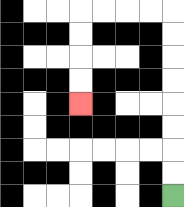{'start': '[7, 8]', 'end': '[3, 4]', 'path_directions': 'U,U,U,U,U,U,U,U,L,L,L,L,D,D,D,D', 'path_coordinates': '[[7, 8], [7, 7], [7, 6], [7, 5], [7, 4], [7, 3], [7, 2], [7, 1], [7, 0], [6, 0], [5, 0], [4, 0], [3, 0], [3, 1], [3, 2], [3, 3], [3, 4]]'}